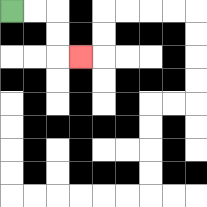{'start': '[0, 0]', 'end': '[3, 2]', 'path_directions': 'R,R,D,D,R', 'path_coordinates': '[[0, 0], [1, 0], [2, 0], [2, 1], [2, 2], [3, 2]]'}